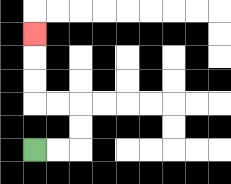{'start': '[1, 6]', 'end': '[1, 1]', 'path_directions': 'R,R,U,U,L,L,U,U,U', 'path_coordinates': '[[1, 6], [2, 6], [3, 6], [3, 5], [3, 4], [2, 4], [1, 4], [1, 3], [1, 2], [1, 1]]'}